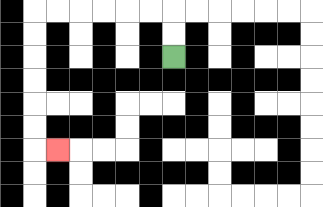{'start': '[7, 2]', 'end': '[2, 6]', 'path_directions': 'U,U,L,L,L,L,L,L,D,D,D,D,D,D,R', 'path_coordinates': '[[7, 2], [7, 1], [7, 0], [6, 0], [5, 0], [4, 0], [3, 0], [2, 0], [1, 0], [1, 1], [1, 2], [1, 3], [1, 4], [1, 5], [1, 6], [2, 6]]'}